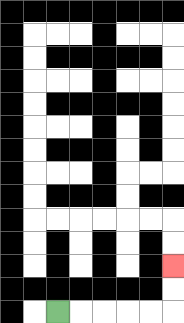{'start': '[2, 13]', 'end': '[7, 11]', 'path_directions': 'R,R,R,R,R,U,U', 'path_coordinates': '[[2, 13], [3, 13], [4, 13], [5, 13], [6, 13], [7, 13], [7, 12], [7, 11]]'}